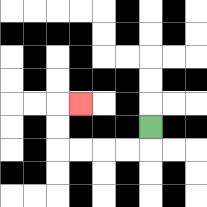{'start': '[6, 5]', 'end': '[3, 4]', 'path_directions': 'D,L,L,L,L,U,U,R', 'path_coordinates': '[[6, 5], [6, 6], [5, 6], [4, 6], [3, 6], [2, 6], [2, 5], [2, 4], [3, 4]]'}